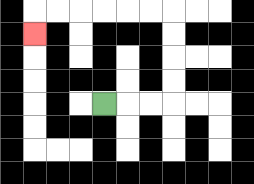{'start': '[4, 4]', 'end': '[1, 1]', 'path_directions': 'R,R,R,U,U,U,U,L,L,L,L,L,L,D', 'path_coordinates': '[[4, 4], [5, 4], [6, 4], [7, 4], [7, 3], [7, 2], [7, 1], [7, 0], [6, 0], [5, 0], [4, 0], [3, 0], [2, 0], [1, 0], [1, 1]]'}